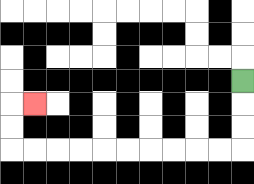{'start': '[10, 3]', 'end': '[1, 4]', 'path_directions': 'D,D,D,L,L,L,L,L,L,L,L,L,L,U,U,R', 'path_coordinates': '[[10, 3], [10, 4], [10, 5], [10, 6], [9, 6], [8, 6], [7, 6], [6, 6], [5, 6], [4, 6], [3, 6], [2, 6], [1, 6], [0, 6], [0, 5], [0, 4], [1, 4]]'}